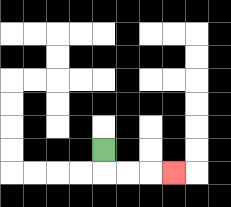{'start': '[4, 6]', 'end': '[7, 7]', 'path_directions': 'D,R,R,R', 'path_coordinates': '[[4, 6], [4, 7], [5, 7], [6, 7], [7, 7]]'}